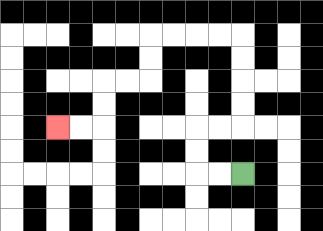{'start': '[10, 7]', 'end': '[2, 5]', 'path_directions': 'L,L,U,U,R,R,U,U,U,U,L,L,L,L,D,D,L,L,D,D,L,L', 'path_coordinates': '[[10, 7], [9, 7], [8, 7], [8, 6], [8, 5], [9, 5], [10, 5], [10, 4], [10, 3], [10, 2], [10, 1], [9, 1], [8, 1], [7, 1], [6, 1], [6, 2], [6, 3], [5, 3], [4, 3], [4, 4], [4, 5], [3, 5], [2, 5]]'}